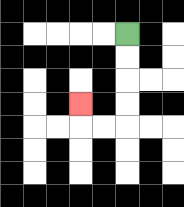{'start': '[5, 1]', 'end': '[3, 4]', 'path_directions': 'D,D,D,D,L,L,U', 'path_coordinates': '[[5, 1], [5, 2], [5, 3], [5, 4], [5, 5], [4, 5], [3, 5], [3, 4]]'}